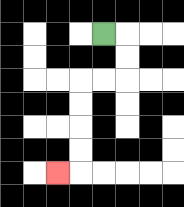{'start': '[4, 1]', 'end': '[2, 7]', 'path_directions': 'R,D,D,L,L,D,D,D,D,L', 'path_coordinates': '[[4, 1], [5, 1], [5, 2], [5, 3], [4, 3], [3, 3], [3, 4], [3, 5], [3, 6], [3, 7], [2, 7]]'}